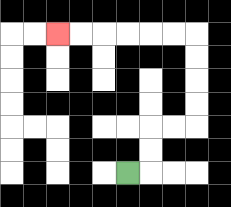{'start': '[5, 7]', 'end': '[2, 1]', 'path_directions': 'R,U,U,R,R,U,U,U,U,L,L,L,L,L,L', 'path_coordinates': '[[5, 7], [6, 7], [6, 6], [6, 5], [7, 5], [8, 5], [8, 4], [8, 3], [8, 2], [8, 1], [7, 1], [6, 1], [5, 1], [4, 1], [3, 1], [2, 1]]'}